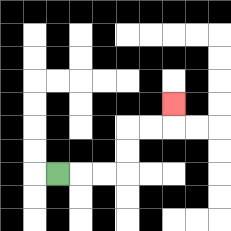{'start': '[2, 7]', 'end': '[7, 4]', 'path_directions': 'R,R,R,U,U,R,R,U', 'path_coordinates': '[[2, 7], [3, 7], [4, 7], [5, 7], [5, 6], [5, 5], [6, 5], [7, 5], [7, 4]]'}